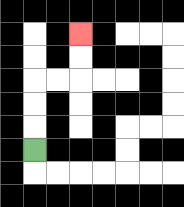{'start': '[1, 6]', 'end': '[3, 1]', 'path_directions': 'U,U,U,R,R,U,U', 'path_coordinates': '[[1, 6], [1, 5], [1, 4], [1, 3], [2, 3], [3, 3], [3, 2], [3, 1]]'}